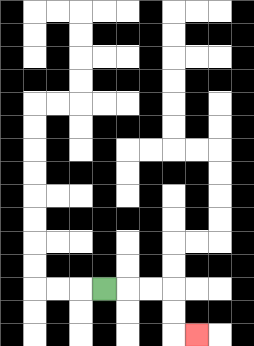{'start': '[4, 12]', 'end': '[8, 14]', 'path_directions': 'R,R,R,D,D,R', 'path_coordinates': '[[4, 12], [5, 12], [6, 12], [7, 12], [7, 13], [7, 14], [8, 14]]'}